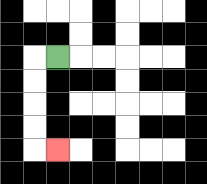{'start': '[2, 2]', 'end': '[2, 6]', 'path_directions': 'L,D,D,D,D,R', 'path_coordinates': '[[2, 2], [1, 2], [1, 3], [1, 4], [1, 5], [1, 6], [2, 6]]'}